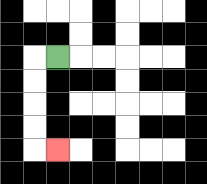{'start': '[2, 2]', 'end': '[2, 6]', 'path_directions': 'L,D,D,D,D,R', 'path_coordinates': '[[2, 2], [1, 2], [1, 3], [1, 4], [1, 5], [1, 6], [2, 6]]'}